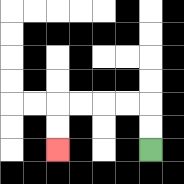{'start': '[6, 6]', 'end': '[2, 6]', 'path_directions': 'U,U,L,L,L,L,D,D', 'path_coordinates': '[[6, 6], [6, 5], [6, 4], [5, 4], [4, 4], [3, 4], [2, 4], [2, 5], [2, 6]]'}